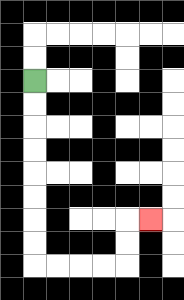{'start': '[1, 3]', 'end': '[6, 9]', 'path_directions': 'D,D,D,D,D,D,D,D,R,R,R,R,U,U,R', 'path_coordinates': '[[1, 3], [1, 4], [1, 5], [1, 6], [1, 7], [1, 8], [1, 9], [1, 10], [1, 11], [2, 11], [3, 11], [4, 11], [5, 11], [5, 10], [5, 9], [6, 9]]'}